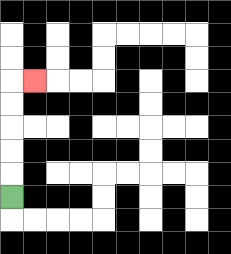{'start': '[0, 8]', 'end': '[1, 3]', 'path_directions': 'U,U,U,U,U,R', 'path_coordinates': '[[0, 8], [0, 7], [0, 6], [0, 5], [0, 4], [0, 3], [1, 3]]'}